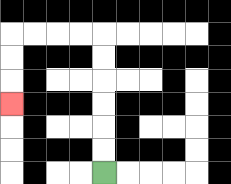{'start': '[4, 7]', 'end': '[0, 4]', 'path_directions': 'U,U,U,U,U,U,L,L,L,L,D,D,D', 'path_coordinates': '[[4, 7], [4, 6], [4, 5], [4, 4], [4, 3], [4, 2], [4, 1], [3, 1], [2, 1], [1, 1], [0, 1], [0, 2], [0, 3], [0, 4]]'}